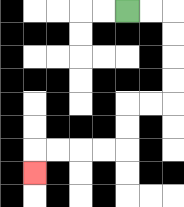{'start': '[5, 0]', 'end': '[1, 7]', 'path_directions': 'R,R,D,D,D,D,L,L,D,D,L,L,L,L,D', 'path_coordinates': '[[5, 0], [6, 0], [7, 0], [7, 1], [7, 2], [7, 3], [7, 4], [6, 4], [5, 4], [5, 5], [5, 6], [4, 6], [3, 6], [2, 6], [1, 6], [1, 7]]'}